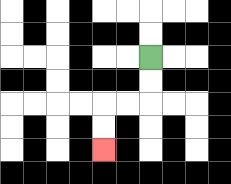{'start': '[6, 2]', 'end': '[4, 6]', 'path_directions': 'D,D,L,L,D,D', 'path_coordinates': '[[6, 2], [6, 3], [6, 4], [5, 4], [4, 4], [4, 5], [4, 6]]'}